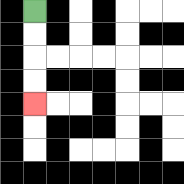{'start': '[1, 0]', 'end': '[1, 4]', 'path_directions': 'D,D,D,D', 'path_coordinates': '[[1, 0], [1, 1], [1, 2], [1, 3], [1, 4]]'}